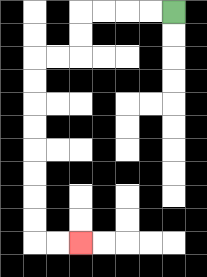{'start': '[7, 0]', 'end': '[3, 10]', 'path_directions': 'L,L,L,L,D,D,L,L,D,D,D,D,D,D,D,D,R,R', 'path_coordinates': '[[7, 0], [6, 0], [5, 0], [4, 0], [3, 0], [3, 1], [3, 2], [2, 2], [1, 2], [1, 3], [1, 4], [1, 5], [1, 6], [1, 7], [1, 8], [1, 9], [1, 10], [2, 10], [3, 10]]'}